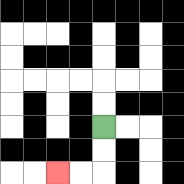{'start': '[4, 5]', 'end': '[2, 7]', 'path_directions': 'D,D,L,L', 'path_coordinates': '[[4, 5], [4, 6], [4, 7], [3, 7], [2, 7]]'}